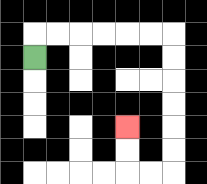{'start': '[1, 2]', 'end': '[5, 5]', 'path_directions': 'U,R,R,R,R,R,R,D,D,D,D,D,D,L,L,U,U', 'path_coordinates': '[[1, 2], [1, 1], [2, 1], [3, 1], [4, 1], [5, 1], [6, 1], [7, 1], [7, 2], [7, 3], [7, 4], [7, 5], [7, 6], [7, 7], [6, 7], [5, 7], [5, 6], [5, 5]]'}